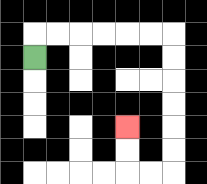{'start': '[1, 2]', 'end': '[5, 5]', 'path_directions': 'U,R,R,R,R,R,R,D,D,D,D,D,D,L,L,U,U', 'path_coordinates': '[[1, 2], [1, 1], [2, 1], [3, 1], [4, 1], [5, 1], [6, 1], [7, 1], [7, 2], [7, 3], [7, 4], [7, 5], [7, 6], [7, 7], [6, 7], [5, 7], [5, 6], [5, 5]]'}